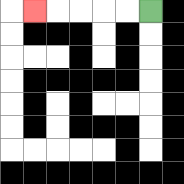{'start': '[6, 0]', 'end': '[1, 0]', 'path_directions': 'L,L,L,L,L', 'path_coordinates': '[[6, 0], [5, 0], [4, 0], [3, 0], [2, 0], [1, 0]]'}